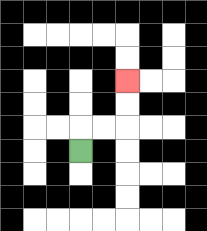{'start': '[3, 6]', 'end': '[5, 3]', 'path_directions': 'U,R,R,U,U', 'path_coordinates': '[[3, 6], [3, 5], [4, 5], [5, 5], [5, 4], [5, 3]]'}